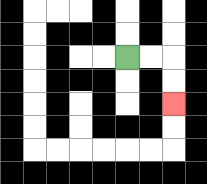{'start': '[5, 2]', 'end': '[7, 4]', 'path_directions': 'R,R,D,D', 'path_coordinates': '[[5, 2], [6, 2], [7, 2], [7, 3], [7, 4]]'}